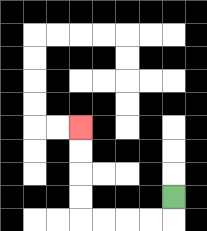{'start': '[7, 8]', 'end': '[3, 5]', 'path_directions': 'D,L,L,L,L,U,U,U,U', 'path_coordinates': '[[7, 8], [7, 9], [6, 9], [5, 9], [4, 9], [3, 9], [3, 8], [3, 7], [3, 6], [3, 5]]'}